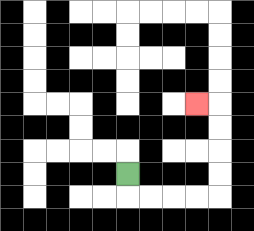{'start': '[5, 7]', 'end': '[8, 4]', 'path_directions': 'D,R,R,R,R,U,U,U,U,L', 'path_coordinates': '[[5, 7], [5, 8], [6, 8], [7, 8], [8, 8], [9, 8], [9, 7], [9, 6], [9, 5], [9, 4], [8, 4]]'}